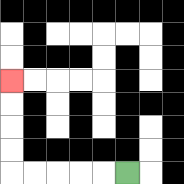{'start': '[5, 7]', 'end': '[0, 3]', 'path_directions': 'L,L,L,L,L,U,U,U,U', 'path_coordinates': '[[5, 7], [4, 7], [3, 7], [2, 7], [1, 7], [0, 7], [0, 6], [0, 5], [0, 4], [0, 3]]'}